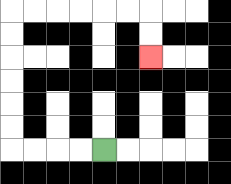{'start': '[4, 6]', 'end': '[6, 2]', 'path_directions': 'L,L,L,L,U,U,U,U,U,U,R,R,R,R,R,R,D,D', 'path_coordinates': '[[4, 6], [3, 6], [2, 6], [1, 6], [0, 6], [0, 5], [0, 4], [0, 3], [0, 2], [0, 1], [0, 0], [1, 0], [2, 0], [3, 0], [4, 0], [5, 0], [6, 0], [6, 1], [6, 2]]'}